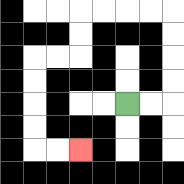{'start': '[5, 4]', 'end': '[3, 6]', 'path_directions': 'R,R,U,U,U,U,L,L,L,L,D,D,L,L,D,D,D,D,R,R', 'path_coordinates': '[[5, 4], [6, 4], [7, 4], [7, 3], [7, 2], [7, 1], [7, 0], [6, 0], [5, 0], [4, 0], [3, 0], [3, 1], [3, 2], [2, 2], [1, 2], [1, 3], [1, 4], [1, 5], [1, 6], [2, 6], [3, 6]]'}